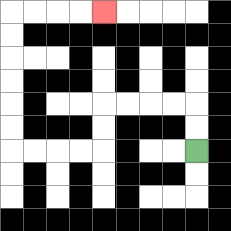{'start': '[8, 6]', 'end': '[4, 0]', 'path_directions': 'U,U,L,L,L,L,D,D,L,L,L,L,U,U,U,U,U,U,R,R,R,R', 'path_coordinates': '[[8, 6], [8, 5], [8, 4], [7, 4], [6, 4], [5, 4], [4, 4], [4, 5], [4, 6], [3, 6], [2, 6], [1, 6], [0, 6], [0, 5], [0, 4], [0, 3], [0, 2], [0, 1], [0, 0], [1, 0], [2, 0], [3, 0], [4, 0]]'}